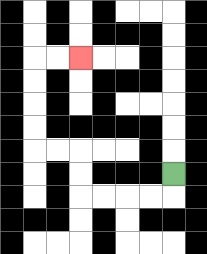{'start': '[7, 7]', 'end': '[3, 2]', 'path_directions': 'D,L,L,L,L,U,U,L,L,U,U,U,U,R,R', 'path_coordinates': '[[7, 7], [7, 8], [6, 8], [5, 8], [4, 8], [3, 8], [3, 7], [3, 6], [2, 6], [1, 6], [1, 5], [1, 4], [1, 3], [1, 2], [2, 2], [3, 2]]'}